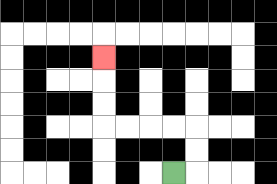{'start': '[7, 7]', 'end': '[4, 2]', 'path_directions': 'R,U,U,L,L,L,L,U,U,U', 'path_coordinates': '[[7, 7], [8, 7], [8, 6], [8, 5], [7, 5], [6, 5], [5, 5], [4, 5], [4, 4], [4, 3], [4, 2]]'}